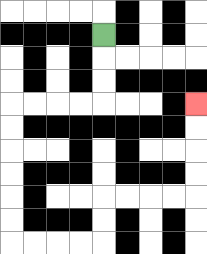{'start': '[4, 1]', 'end': '[8, 4]', 'path_directions': 'D,D,D,L,L,L,L,D,D,D,D,D,D,R,R,R,R,U,U,R,R,R,R,U,U,U,U', 'path_coordinates': '[[4, 1], [4, 2], [4, 3], [4, 4], [3, 4], [2, 4], [1, 4], [0, 4], [0, 5], [0, 6], [0, 7], [0, 8], [0, 9], [0, 10], [1, 10], [2, 10], [3, 10], [4, 10], [4, 9], [4, 8], [5, 8], [6, 8], [7, 8], [8, 8], [8, 7], [8, 6], [8, 5], [8, 4]]'}